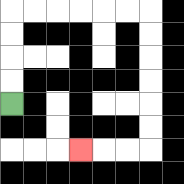{'start': '[0, 4]', 'end': '[3, 6]', 'path_directions': 'U,U,U,U,R,R,R,R,R,R,D,D,D,D,D,D,L,L,L', 'path_coordinates': '[[0, 4], [0, 3], [0, 2], [0, 1], [0, 0], [1, 0], [2, 0], [3, 0], [4, 0], [5, 0], [6, 0], [6, 1], [6, 2], [6, 3], [6, 4], [6, 5], [6, 6], [5, 6], [4, 6], [3, 6]]'}